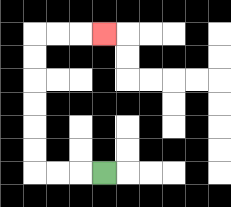{'start': '[4, 7]', 'end': '[4, 1]', 'path_directions': 'L,L,L,U,U,U,U,U,U,R,R,R', 'path_coordinates': '[[4, 7], [3, 7], [2, 7], [1, 7], [1, 6], [1, 5], [1, 4], [1, 3], [1, 2], [1, 1], [2, 1], [3, 1], [4, 1]]'}